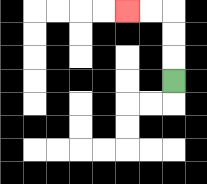{'start': '[7, 3]', 'end': '[5, 0]', 'path_directions': 'U,U,U,L,L', 'path_coordinates': '[[7, 3], [7, 2], [7, 1], [7, 0], [6, 0], [5, 0]]'}